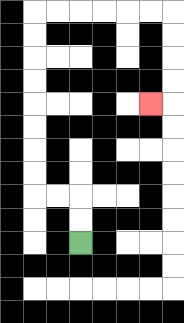{'start': '[3, 10]', 'end': '[6, 4]', 'path_directions': 'U,U,L,L,U,U,U,U,U,U,U,U,R,R,R,R,R,R,D,D,D,D,L', 'path_coordinates': '[[3, 10], [3, 9], [3, 8], [2, 8], [1, 8], [1, 7], [1, 6], [1, 5], [1, 4], [1, 3], [1, 2], [1, 1], [1, 0], [2, 0], [3, 0], [4, 0], [5, 0], [6, 0], [7, 0], [7, 1], [7, 2], [7, 3], [7, 4], [6, 4]]'}